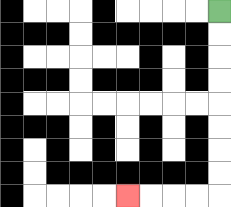{'start': '[9, 0]', 'end': '[5, 8]', 'path_directions': 'D,D,D,D,D,D,D,D,L,L,L,L', 'path_coordinates': '[[9, 0], [9, 1], [9, 2], [9, 3], [9, 4], [9, 5], [9, 6], [9, 7], [9, 8], [8, 8], [7, 8], [6, 8], [5, 8]]'}